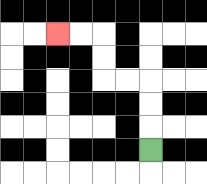{'start': '[6, 6]', 'end': '[2, 1]', 'path_directions': 'U,U,U,L,L,U,U,L,L', 'path_coordinates': '[[6, 6], [6, 5], [6, 4], [6, 3], [5, 3], [4, 3], [4, 2], [4, 1], [3, 1], [2, 1]]'}